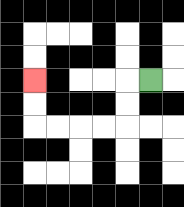{'start': '[6, 3]', 'end': '[1, 3]', 'path_directions': 'L,D,D,L,L,L,L,U,U', 'path_coordinates': '[[6, 3], [5, 3], [5, 4], [5, 5], [4, 5], [3, 5], [2, 5], [1, 5], [1, 4], [1, 3]]'}